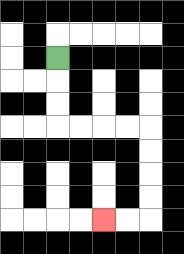{'start': '[2, 2]', 'end': '[4, 9]', 'path_directions': 'D,D,D,R,R,R,R,D,D,D,D,L,L', 'path_coordinates': '[[2, 2], [2, 3], [2, 4], [2, 5], [3, 5], [4, 5], [5, 5], [6, 5], [6, 6], [6, 7], [6, 8], [6, 9], [5, 9], [4, 9]]'}